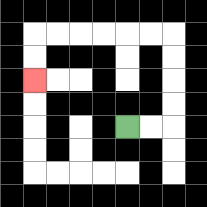{'start': '[5, 5]', 'end': '[1, 3]', 'path_directions': 'R,R,U,U,U,U,L,L,L,L,L,L,D,D', 'path_coordinates': '[[5, 5], [6, 5], [7, 5], [7, 4], [7, 3], [7, 2], [7, 1], [6, 1], [5, 1], [4, 1], [3, 1], [2, 1], [1, 1], [1, 2], [1, 3]]'}